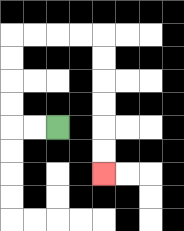{'start': '[2, 5]', 'end': '[4, 7]', 'path_directions': 'L,L,U,U,U,U,R,R,R,R,D,D,D,D,D,D', 'path_coordinates': '[[2, 5], [1, 5], [0, 5], [0, 4], [0, 3], [0, 2], [0, 1], [1, 1], [2, 1], [3, 1], [4, 1], [4, 2], [4, 3], [4, 4], [4, 5], [4, 6], [4, 7]]'}